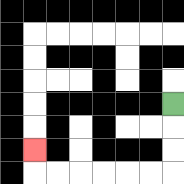{'start': '[7, 4]', 'end': '[1, 6]', 'path_directions': 'D,D,D,L,L,L,L,L,L,U', 'path_coordinates': '[[7, 4], [7, 5], [7, 6], [7, 7], [6, 7], [5, 7], [4, 7], [3, 7], [2, 7], [1, 7], [1, 6]]'}